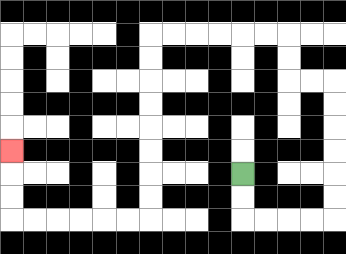{'start': '[10, 7]', 'end': '[0, 6]', 'path_directions': 'D,D,R,R,R,R,U,U,U,U,U,U,L,L,U,U,L,L,L,L,L,L,D,D,D,D,D,D,D,D,L,L,L,L,L,L,U,U,U', 'path_coordinates': '[[10, 7], [10, 8], [10, 9], [11, 9], [12, 9], [13, 9], [14, 9], [14, 8], [14, 7], [14, 6], [14, 5], [14, 4], [14, 3], [13, 3], [12, 3], [12, 2], [12, 1], [11, 1], [10, 1], [9, 1], [8, 1], [7, 1], [6, 1], [6, 2], [6, 3], [6, 4], [6, 5], [6, 6], [6, 7], [6, 8], [6, 9], [5, 9], [4, 9], [3, 9], [2, 9], [1, 9], [0, 9], [0, 8], [0, 7], [0, 6]]'}